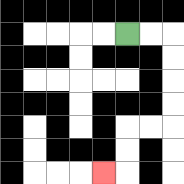{'start': '[5, 1]', 'end': '[4, 7]', 'path_directions': 'R,R,D,D,D,D,L,L,D,D,L', 'path_coordinates': '[[5, 1], [6, 1], [7, 1], [7, 2], [7, 3], [7, 4], [7, 5], [6, 5], [5, 5], [5, 6], [5, 7], [4, 7]]'}